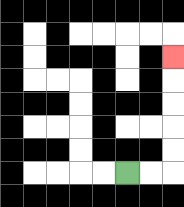{'start': '[5, 7]', 'end': '[7, 2]', 'path_directions': 'R,R,U,U,U,U,U', 'path_coordinates': '[[5, 7], [6, 7], [7, 7], [7, 6], [7, 5], [7, 4], [7, 3], [7, 2]]'}